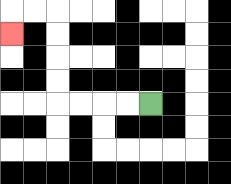{'start': '[6, 4]', 'end': '[0, 1]', 'path_directions': 'L,L,L,L,U,U,U,U,L,L,D', 'path_coordinates': '[[6, 4], [5, 4], [4, 4], [3, 4], [2, 4], [2, 3], [2, 2], [2, 1], [2, 0], [1, 0], [0, 0], [0, 1]]'}